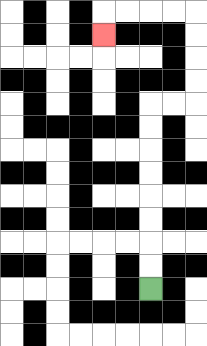{'start': '[6, 12]', 'end': '[4, 1]', 'path_directions': 'U,U,U,U,U,U,U,U,R,R,U,U,U,U,L,L,L,L,D', 'path_coordinates': '[[6, 12], [6, 11], [6, 10], [6, 9], [6, 8], [6, 7], [6, 6], [6, 5], [6, 4], [7, 4], [8, 4], [8, 3], [8, 2], [8, 1], [8, 0], [7, 0], [6, 0], [5, 0], [4, 0], [4, 1]]'}